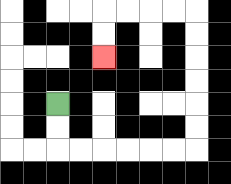{'start': '[2, 4]', 'end': '[4, 2]', 'path_directions': 'D,D,R,R,R,R,R,R,U,U,U,U,U,U,L,L,L,L,D,D', 'path_coordinates': '[[2, 4], [2, 5], [2, 6], [3, 6], [4, 6], [5, 6], [6, 6], [7, 6], [8, 6], [8, 5], [8, 4], [8, 3], [8, 2], [8, 1], [8, 0], [7, 0], [6, 0], [5, 0], [4, 0], [4, 1], [4, 2]]'}